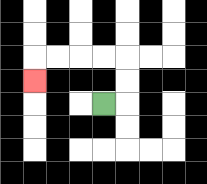{'start': '[4, 4]', 'end': '[1, 3]', 'path_directions': 'R,U,U,L,L,L,L,D', 'path_coordinates': '[[4, 4], [5, 4], [5, 3], [5, 2], [4, 2], [3, 2], [2, 2], [1, 2], [1, 3]]'}